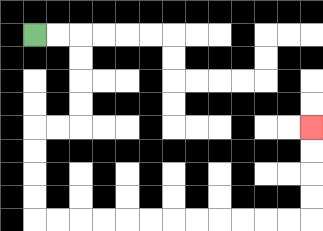{'start': '[1, 1]', 'end': '[13, 5]', 'path_directions': 'R,R,D,D,D,D,L,L,D,D,D,D,R,R,R,R,R,R,R,R,R,R,R,R,U,U,U,U', 'path_coordinates': '[[1, 1], [2, 1], [3, 1], [3, 2], [3, 3], [3, 4], [3, 5], [2, 5], [1, 5], [1, 6], [1, 7], [1, 8], [1, 9], [2, 9], [3, 9], [4, 9], [5, 9], [6, 9], [7, 9], [8, 9], [9, 9], [10, 9], [11, 9], [12, 9], [13, 9], [13, 8], [13, 7], [13, 6], [13, 5]]'}